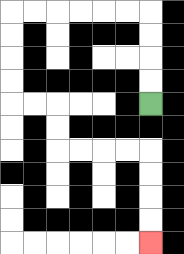{'start': '[6, 4]', 'end': '[6, 10]', 'path_directions': 'U,U,U,U,L,L,L,L,L,L,D,D,D,D,R,R,D,D,R,R,R,R,D,D,D,D', 'path_coordinates': '[[6, 4], [6, 3], [6, 2], [6, 1], [6, 0], [5, 0], [4, 0], [3, 0], [2, 0], [1, 0], [0, 0], [0, 1], [0, 2], [0, 3], [0, 4], [1, 4], [2, 4], [2, 5], [2, 6], [3, 6], [4, 6], [5, 6], [6, 6], [6, 7], [6, 8], [6, 9], [6, 10]]'}